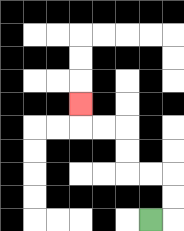{'start': '[6, 9]', 'end': '[3, 4]', 'path_directions': 'R,U,U,L,L,U,U,L,L,U', 'path_coordinates': '[[6, 9], [7, 9], [7, 8], [7, 7], [6, 7], [5, 7], [5, 6], [5, 5], [4, 5], [3, 5], [3, 4]]'}